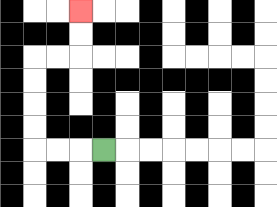{'start': '[4, 6]', 'end': '[3, 0]', 'path_directions': 'L,L,L,U,U,U,U,R,R,U,U', 'path_coordinates': '[[4, 6], [3, 6], [2, 6], [1, 6], [1, 5], [1, 4], [1, 3], [1, 2], [2, 2], [3, 2], [3, 1], [3, 0]]'}